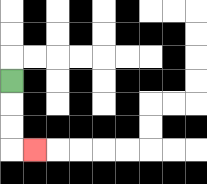{'start': '[0, 3]', 'end': '[1, 6]', 'path_directions': 'D,D,D,R', 'path_coordinates': '[[0, 3], [0, 4], [0, 5], [0, 6], [1, 6]]'}